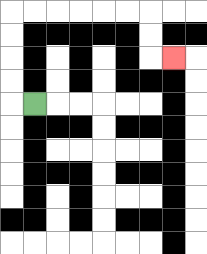{'start': '[1, 4]', 'end': '[7, 2]', 'path_directions': 'L,U,U,U,U,R,R,R,R,R,R,D,D,R', 'path_coordinates': '[[1, 4], [0, 4], [0, 3], [0, 2], [0, 1], [0, 0], [1, 0], [2, 0], [3, 0], [4, 0], [5, 0], [6, 0], [6, 1], [6, 2], [7, 2]]'}